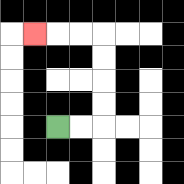{'start': '[2, 5]', 'end': '[1, 1]', 'path_directions': 'R,R,U,U,U,U,L,L,L', 'path_coordinates': '[[2, 5], [3, 5], [4, 5], [4, 4], [4, 3], [4, 2], [4, 1], [3, 1], [2, 1], [1, 1]]'}